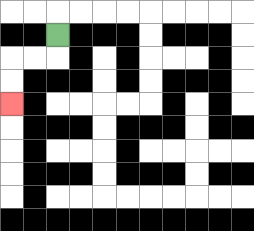{'start': '[2, 1]', 'end': '[0, 4]', 'path_directions': 'D,L,L,D,D', 'path_coordinates': '[[2, 1], [2, 2], [1, 2], [0, 2], [0, 3], [0, 4]]'}